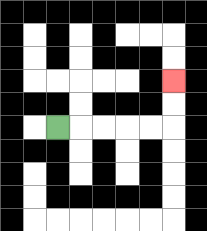{'start': '[2, 5]', 'end': '[7, 3]', 'path_directions': 'R,R,R,R,R,U,U', 'path_coordinates': '[[2, 5], [3, 5], [4, 5], [5, 5], [6, 5], [7, 5], [7, 4], [7, 3]]'}